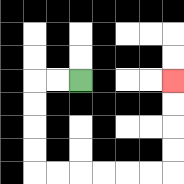{'start': '[3, 3]', 'end': '[7, 3]', 'path_directions': 'L,L,D,D,D,D,R,R,R,R,R,R,U,U,U,U', 'path_coordinates': '[[3, 3], [2, 3], [1, 3], [1, 4], [1, 5], [1, 6], [1, 7], [2, 7], [3, 7], [4, 7], [5, 7], [6, 7], [7, 7], [7, 6], [7, 5], [7, 4], [7, 3]]'}